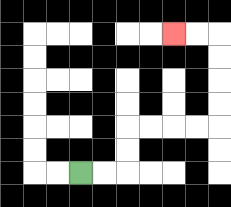{'start': '[3, 7]', 'end': '[7, 1]', 'path_directions': 'R,R,U,U,R,R,R,R,U,U,U,U,L,L', 'path_coordinates': '[[3, 7], [4, 7], [5, 7], [5, 6], [5, 5], [6, 5], [7, 5], [8, 5], [9, 5], [9, 4], [9, 3], [9, 2], [9, 1], [8, 1], [7, 1]]'}